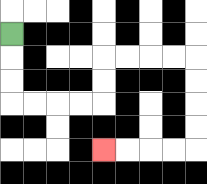{'start': '[0, 1]', 'end': '[4, 6]', 'path_directions': 'D,D,D,R,R,R,R,U,U,R,R,R,R,D,D,D,D,L,L,L,L', 'path_coordinates': '[[0, 1], [0, 2], [0, 3], [0, 4], [1, 4], [2, 4], [3, 4], [4, 4], [4, 3], [4, 2], [5, 2], [6, 2], [7, 2], [8, 2], [8, 3], [8, 4], [8, 5], [8, 6], [7, 6], [6, 6], [5, 6], [4, 6]]'}